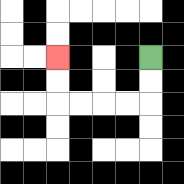{'start': '[6, 2]', 'end': '[2, 2]', 'path_directions': 'D,D,L,L,L,L,U,U', 'path_coordinates': '[[6, 2], [6, 3], [6, 4], [5, 4], [4, 4], [3, 4], [2, 4], [2, 3], [2, 2]]'}